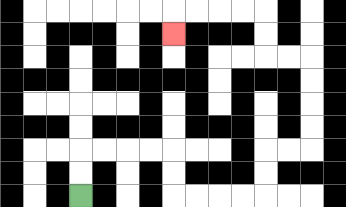{'start': '[3, 8]', 'end': '[7, 1]', 'path_directions': 'U,U,R,R,R,R,D,D,R,R,R,R,U,U,R,R,U,U,U,U,L,L,U,U,L,L,L,L,D', 'path_coordinates': '[[3, 8], [3, 7], [3, 6], [4, 6], [5, 6], [6, 6], [7, 6], [7, 7], [7, 8], [8, 8], [9, 8], [10, 8], [11, 8], [11, 7], [11, 6], [12, 6], [13, 6], [13, 5], [13, 4], [13, 3], [13, 2], [12, 2], [11, 2], [11, 1], [11, 0], [10, 0], [9, 0], [8, 0], [7, 0], [7, 1]]'}